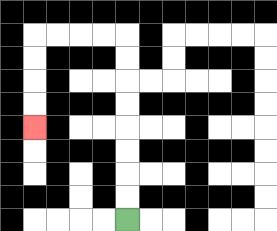{'start': '[5, 9]', 'end': '[1, 5]', 'path_directions': 'U,U,U,U,U,U,U,U,L,L,L,L,D,D,D,D', 'path_coordinates': '[[5, 9], [5, 8], [5, 7], [5, 6], [5, 5], [5, 4], [5, 3], [5, 2], [5, 1], [4, 1], [3, 1], [2, 1], [1, 1], [1, 2], [1, 3], [1, 4], [1, 5]]'}